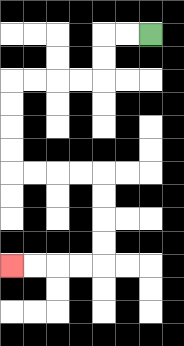{'start': '[6, 1]', 'end': '[0, 11]', 'path_directions': 'L,L,D,D,L,L,L,L,D,D,D,D,R,R,R,R,D,D,D,D,L,L,L,L', 'path_coordinates': '[[6, 1], [5, 1], [4, 1], [4, 2], [4, 3], [3, 3], [2, 3], [1, 3], [0, 3], [0, 4], [0, 5], [0, 6], [0, 7], [1, 7], [2, 7], [3, 7], [4, 7], [4, 8], [4, 9], [4, 10], [4, 11], [3, 11], [2, 11], [1, 11], [0, 11]]'}